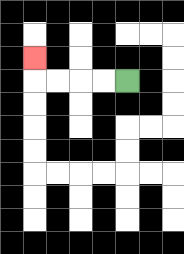{'start': '[5, 3]', 'end': '[1, 2]', 'path_directions': 'L,L,L,L,U', 'path_coordinates': '[[5, 3], [4, 3], [3, 3], [2, 3], [1, 3], [1, 2]]'}